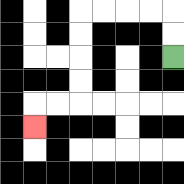{'start': '[7, 2]', 'end': '[1, 5]', 'path_directions': 'U,U,L,L,L,L,D,D,D,D,L,L,D', 'path_coordinates': '[[7, 2], [7, 1], [7, 0], [6, 0], [5, 0], [4, 0], [3, 0], [3, 1], [3, 2], [3, 3], [3, 4], [2, 4], [1, 4], [1, 5]]'}